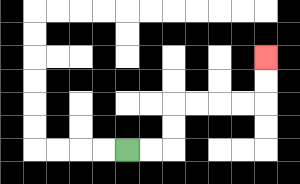{'start': '[5, 6]', 'end': '[11, 2]', 'path_directions': 'R,R,U,U,R,R,R,R,U,U', 'path_coordinates': '[[5, 6], [6, 6], [7, 6], [7, 5], [7, 4], [8, 4], [9, 4], [10, 4], [11, 4], [11, 3], [11, 2]]'}